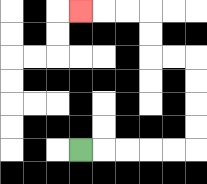{'start': '[3, 6]', 'end': '[3, 0]', 'path_directions': 'R,R,R,R,R,U,U,U,U,L,L,U,U,L,L,L', 'path_coordinates': '[[3, 6], [4, 6], [5, 6], [6, 6], [7, 6], [8, 6], [8, 5], [8, 4], [8, 3], [8, 2], [7, 2], [6, 2], [6, 1], [6, 0], [5, 0], [4, 0], [3, 0]]'}